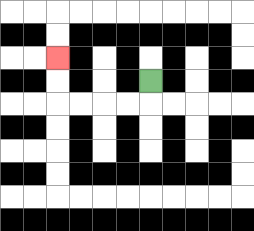{'start': '[6, 3]', 'end': '[2, 2]', 'path_directions': 'D,L,L,L,L,U,U', 'path_coordinates': '[[6, 3], [6, 4], [5, 4], [4, 4], [3, 4], [2, 4], [2, 3], [2, 2]]'}